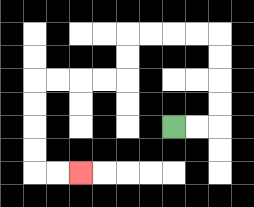{'start': '[7, 5]', 'end': '[3, 7]', 'path_directions': 'R,R,U,U,U,U,L,L,L,L,D,D,L,L,L,L,D,D,D,D,R,R', 'path_coordinates': '[[7, 5], [8, 5], [9, 5], [9, 4], [9, 3], [9, 2], [9, 1], [8, 1], [7, 1], [6, 1], [5, 1], [5, 2], [5, 3], [4, 3], [3, 3], [2, 3], [1, 3], [1, 4], [1, 5], [1, 6], [1, 7], [2, 7], [3, 7]]'}